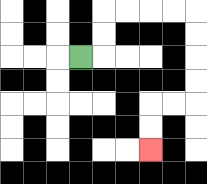{'start': '[3, 2]', 'end': '[6, 6]', 'path_directions': 'R,U,U,R,R,R,R,D,D,D,D,L,L,D,D', 'path_coordinates': '[[3, 2], [4, 2], [4, 1], [4, 0], [5, 0], [6, 0], [7, 0], [8, 0], [8, 1], [8, 2], [8, 3], [8, 4], [7, 4], [6, 4], [6, 5], [6, 6]]'}